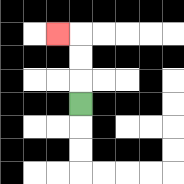{'start': '[3, 4]', 'end': '[2, 1]', 'path_directions': 'U,U,U,L', 'path_coordinates': '[[3, 4], [3, 3], [3, 2], [3, 1], [2, 1]]'}